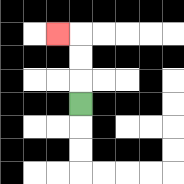{'start': '[3, 4]', 'end': '[2, 1]', 'path_directions': 'U,U,U,L', 'path_coordinates': '[[3, 4], [3, 3], [3, 2], [3, 1], [2, 1]]'}